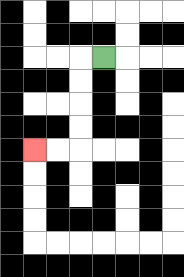{'start': '[4, 2]', 'end': '[1, 6]', 'path_directions': 'L,D,D,D,D,L,L', 'path_coordinates': '[[4, 2], [3, 2], [3, 3], [3, 4], [3, 5], [3, 6], [2, 6], [1, 6]]'}